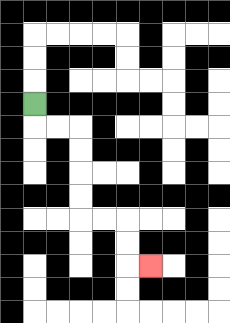{'start': '[1, 4]', 'end': '[6, 11]', 'path_directions': 'D,R,R,D,D,D,D,R,R,D,D,R', 'path_coordinates': '[[1, 4], [1, 5], [2, 5], [3, 5], [3, 6], [3, 7], [3, 8], [3, 9], [4, 9], [5, 9], [5, 10], [5, 11], [6, 11]]'}